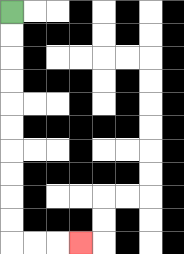{'start': '[0, 0]', 'end': '[3, 10]', 'path_directions': 'D,D,D,D,D,D,D,D,D,D,R,R,R', 'path_coordinates': '[[0, 0], [0, 1], [0, 2], [0, 3], [0, 4], [0, 5], [0, 6], [0, 7], [0, 8], [0, 9], [0, 10], [1, 10], [2, 10], [3, 10]]'}